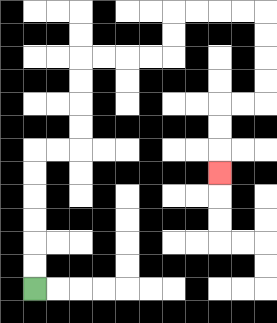{'start': '[1, 12]', 'end': '[9, 7]', 'path_directions': 'U,U,U,U,U,U,R,R,U,U,U,U,R,R,R,R,U,U,R,R,R,R,D,D,D,D,L,L,D,D,D', 'path_coordinates': '[[1, 12], [1, 11], [1, 10], [1, 9], [1, 8], [1, 7], [1, 6], [2, 6], [3, 6], [3, 5], [3, 4], [3, 3], [3, 2], [4, 2], [5, 2], [6, 2], [7, 2], [7, 1], [7, 0], [8, 0], [9, 0], [10, 0], [11, 0], [11, 1], [11, 2], [11, 3], [11, 4], [10, 4], [9, 4], [9, 5], [9, 6], [9, 7]]'}